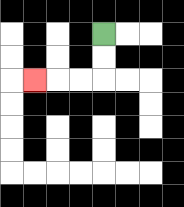{'start': '[4, 1]', 'end': '[1, 3]', 'path_directions': 'D,D,L,L,L', 'path_coordinates': '[[4, 1], [4, 2], [4, 3], [3, 3], [2, 3], [1, 3]]'}